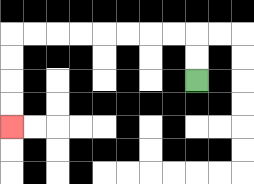{'start': '[8, 3]', 'end': '[0, 5]', 'path_directions': 'U,U,L,L,L,L,L,L,L,L,D,D,D,D', 'path_coordinates': '[[8, 3], [8, 2], [8, 1], [7, 1], [6, 1], [5, 1], [4, 1], [3, 1], [2, 1], [1, 1], [0, 1], [0, 2], [0, 3], [0, 4], [0, 5]]'}